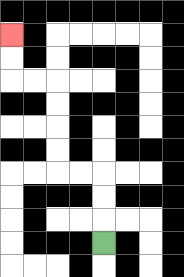{'start': '[4, 10]', 'end': '[0, 1]', 'path_directions': 'U,U,U,L,L,U,U,U,U,L,L,U,U', 'path_coordinates': '[[4, 10], [4, 9], [4, 8], [4, 7], [3, 7], [2, 7], [2, 6], [2, 5], [2, 4], [2, 3], [1, 3], [0, 3], [0, 2], [0, 1]]'}